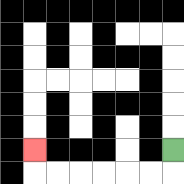{'start': '[7, 6]', 'end': '[1, 6]', 'path_directions': 'D,L,L,L,L,L,L,U', 'path_coordinates': '[[7, 6], [7, 7], [6, 7], [5, 7], [4, 7], [3, 7], [2, 7], [1, 7], [1, 6]]'}